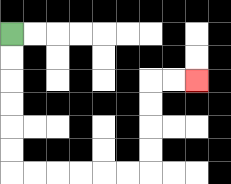{'start': '[0, 1]', 'end': '[8, 3]', 'path_directions': 'D,D,D,D,D,D,R,R,R,R,R,R,U,U,U,U,R,R', 'path_coordinates': '[[0, 1], [0, 2], [0, 3], [0, 4], [0, 5], [0, 6], [0, 7], [1, 7], [2, 7], [3, 7], [4, 7], [5, 7], [6, 7], [6, 6], [6, 5], [6, 4], [6, 3], [7, 3], [8, 3]]'}